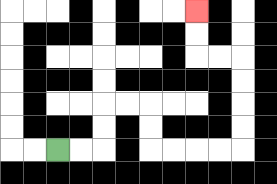{'start': '[2, 6]', 'end': '[8, 0]', 'path_directions': 'R,R,U,U,R,R,D,D,R,R,R,R,U,U,U,U,L,L,U,U', 'path_coordinates': '[[2, 6], [3, 6], [4, 6], [4, 5], [4, 4], [5, 4], [6, 4], [6, 5], [6, 6], [7, 6], [8, 6], [9, 6], [10, 6], [10, 5], [10, 4], [10, 3], [10, 2], [9, 2], [8, 2], [8, 1], [8, 0]]'}